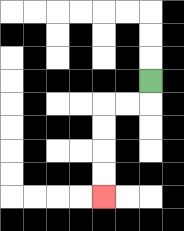{'start': '[6, 3]', 'end': '[4, 8]', 'path_directions': 'D,L,L,D,D,D,D', 'path_coordinates': '[[6, 3], [6, 4], [5, 4], [4, 4], [4, 5], [4, 6], [4, 7], [4, 8]]'}